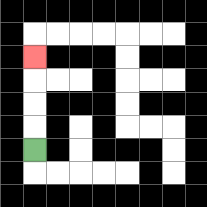{'start': '[1, 6]', 'end': '[1, 2]', 'path_directions': 'U,U,U,U', 'path_coordinates': '[[1, 6], [1, 5], [1, 4], [1, 3], [1, 2]]'}